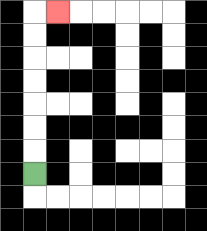{'start': '[1, 7]', 'end': '[2, 0]', 'path_directions': 'U,U,U,U,U,U,U,R', 'path_coordinates': '[[1, 7], [1, 6], [1, 5], [1, 4], [1, 3], [1, 2], [1, 1], [1, 0], [2, 0]]'}